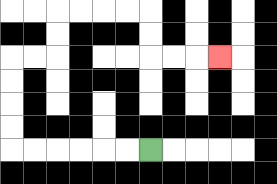{'start': '[6, 6]', 'end': '[9, 2]', 'path_directions': 'L,L,L,L,L,L,U,U,U,U,R,R,U,U,R,R,R,R,D,D,R,R,R', 'path_coordinates': '[[6, 6], [5, 6], [4, 6], [3, 6], [2, 6], [1, 6], [0, 6], [0, 5], [0, 4], [0, 3], [0, 2], [1, 2], [2, 2], [2, 1], [2, 0], [3, 0], [4, 0], [5, 0], [6, 0], [6, 1], [6, 2], [7, 2], [8, 2], [9, 2]]'}